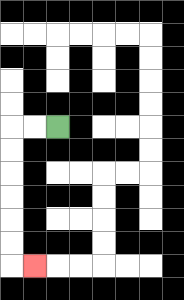{'start': '[2, 5]', 'end': '[1, 11]', 'path_directions': 'L,L,D,D,D,D,D,D,R', 'path_coordinates': '[[2, 5], [1, 5], [0, 5], [0, 6], [0, 7], [0, 8], [0, 9], [0, 10], [0, 11], [1, 11]]'}